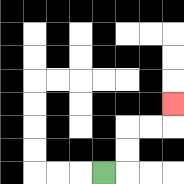{'start': '[4, 7]', 'end': '[7, 4]', 'path_directions': 'R,U,U,R,R,U', 'path_coordinates': '[[4, 7], [5, 7], [5, 6], [5, 5], [6, 5], [7, 5], [7, 4]]'}